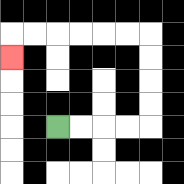{'start': '[2, 5]', 'end': '[0, 2]', 'path_directions': 'R,R,R,R,U,U,U,U,L,L,L,L,L,L,D', 'path_coordinates': '[[2, 5], [3, 5], [4, 5], [5, 5], [6, 5], [6, 4], [6, 3], [6, 2], [6, 1], [5, 1], [4, 1], [3, 1], [2, 1], [1, 1], [0, 1], [0, 2]]'}